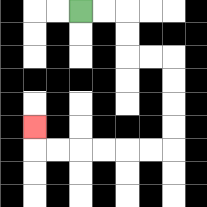{'start': '[3, 0]', 'end': '[1, 5]', 'path_directions': 'R,R,D,D,R,R,D,D,D,D,L,L,L,L,L,L,U', 'path_coordinates': '[[3, 0], [4, 0], [5, 0], [5, 1], [5, 2], [6, 2], [7, 2], [7, 3], [7, 4], [7, 5], [7, 6], [6, 6], [5, 6], [4, 6], [3, 6], [2, 6], [1, 6], [1, 5]]'}